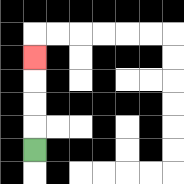{'start': '[1, 6]', 'end': '[1, 2]', 'path_directions': 'U,U,U,U', 'path_coordinates': '[[1, 6], [1, 5], [1, 4], [1, 3], [1, 2]]'}